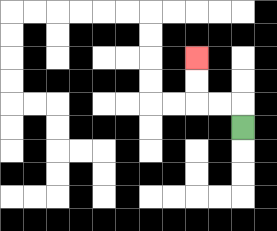{'start': '[10, 5]', 'end': '[8, 2]', 'path_directions': 'U,L,L,U,U', 'path_coordinates': '[[10, 5], [10, 4], [9, 4], [8, 4], [8, 3], [8, 2]]'}